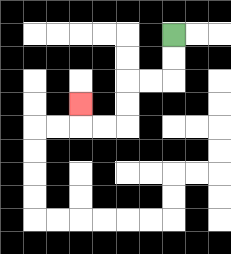{'start': '[7, 1]', 'end': '[3, 4]', 'path_directions': 'D,D,L,L,D,D,L,L,U', 'path_coordinates': '[[7, 1], [7, 2], [7, 3], [6, 3], [5, 3], [5, 4], [5, 5], [4, 5], [3, 5], [3, 4]]'}